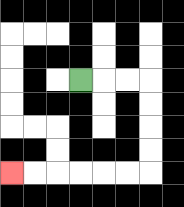{'start': '[3, 3]', 'end': '[0, 7]', 'path_directions': 'R,R,R,D,D,D,D,L,L,L,L,L,L', 'path_coordinates': '[[3, 3], [4, 3], [5, 3], [6, 3], [6, 4], [6, 5], [6, 6], [6, 7], [5, 7], [4, 7], [3, 7], [2, 7], [1, 7], [0, 7]]'}